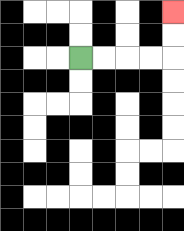{'start': '[3, 2]', 'end': '[7, 0]', 'path_directions': 'R,R,R,R,U,U', 'path_coordinates': '[[3, 2], [4, 2], [5, 2], [6, 2], [7, 2], [7, 1], [7, 0]]'}